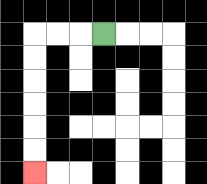{'start': '[4, 1]', 'end': '[1, 7]', 'path_directions': 'L,L,L,D,D,D,D,D,D', 'path_coordinates': '[[4, 1], [3, 1], [2, 1], [1, 1], [1, 2], [1, 3], [1, 4], [1, 5], [1, 6], [1, 7]]'}